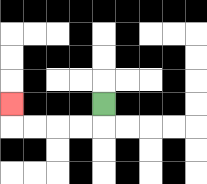{'start': '[4, 4]', 'end': '[0, 4]', 'path_directions': 'D,L,L,L,L,U', 'path_coordinates': '[[4, 4], [4, 5], [3, 5], [2, 5], [1, 5], [0, 5], [0, 4]]'}